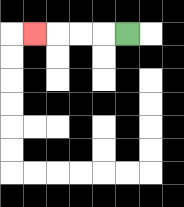{'start': '[5, 1]', 'end': '[1, 1]', 'path_directions': 'L,L,L,L', 'path_coordinates': '[[5, 1], [4, 1], [3, 1], [2, 1], [1, 1]]'}